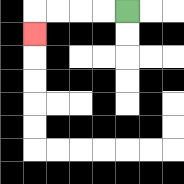{'start': '[5, 0]', 'end': '[1, 1]', 'path_directions': 'L,L,L,L,D', 'path_coordinates': '[[5, 0], [4, 0], [3, 0], [2, 0], [1, 0], [1, 1]]'}